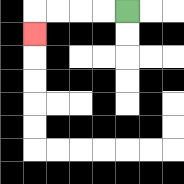{'start': '[5, 0]', 'end': '[1, 1]', 'path_directions': 'L,L,L,L,D', 'path_coordinates': '[[5, 0], [4, 0], [3, 0], [2, 0], [1, 0], [1, 1]]'}